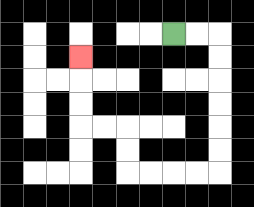{'start': '[7, 1]', 'end': '[3, 2]', 'path_directions': 'R,R,D,D,D,D,D,D,L,L,L,L,U,U,L,L,U,U,U', 'path_coordinates': '[[7, 1], [8, 1], [9, 1], [9, 2], [9, 3], [9, 4], [9, 5], [9, 6], [9, 7], [8, 7], [7, 7], [6, 7], [5, 7], [5, 6], [5, 5], [4, 5], [3, 5], [3, 4], [3, 3], [3, 2]]'}